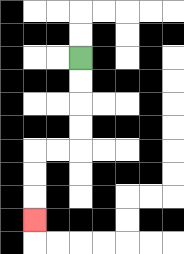{'start': '[3, 2]', 'end': '[1, 9]', 'path_directions': 'D,D,D,D,L,L,D,D,D', 'path_coordinates': '[[3, 2], [3, 3], [3, 4], [3, 5], [3, 6], [2, 6], [1, 6], [1, 7], [1, 8], [1, 9]]'}